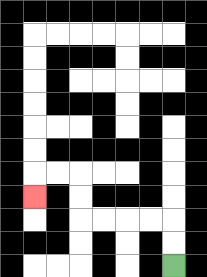{'start': '[7, 11]', 'end': '[1, 8]', 'path_directions': 'U,U,L,L,L,L,U,U,L,L,D', 'path_coordinates': '[[7, 11], [7, 10], [7, 9], [6, 9], [5, 9], [4, 9], [3, 9], [3, 8], [3, 7], [2, 7], [1, 7], [1, 8]]'}